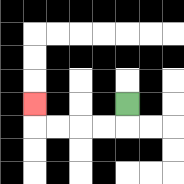{'start': '[5, 4]', 'end': '[1, 4]', 'path_directions': 'D,L,L,L,L,U', 'path_coordinates': '[[5, 4], [5, 5], [4, 5], [3, 5], [2, 5], [1, 5], [1, 4]]'}